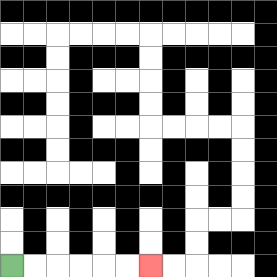{'start': '[0, 11]', 'end': '[6, 11]', 'path_directions': 'R,R,R,R,R,R', 'path_coordinates': '[[0, 11], [1, 11], [2, 11], [3, 11], [4, 11], [5, 11], [6, 11]]'}